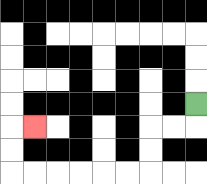{'start': '[8, 4]', 'end': '[1, 5]', 'path_directions': 'D,L,L,D,D,L,L,L,L,L,L,U,U,R', 'path_coordinates': '[[8, 4], [8, 5], [7, 5], [6, 5], [6, 6], [6, 7], [5, 7], [4, 7], [3, 7], [2, 7], [1, 7], [0, 7], [0, 6], [0, 5], [1, 5]]'}